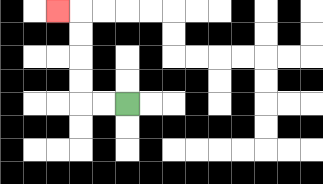{'start': '[5, 4]', 'end': '[2, 0]', 'path_directions': 'L,L,U,U,U,U,L', 'path_coordinates': '[[5, 4], [4, 4], [3, 4], [3, 3], [3, 2], [3, 1], [3, 0], [2, 0]]'}